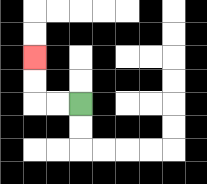{'start': '[3, 4]', 'end': '[1, 2]', 'path_directions': 'L,L,U,U', 'path_coordinates': '[[3, 4], [2, 4], [1, 4], [1, 3], [1, 2]]'}